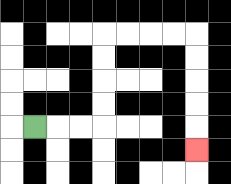{'start': '[1, 5]', 'end': '[8, 6]', 'path_directions': 'R,R,R,U,U,U,U,R,R,R,R,D,D,D,D,D', 'path_coordinates': '[[1, 5], [2, 5], [3, 5], [4, 5], [4, 4], [4, 3], [4, 2], [4, 1], [5, 1], [6, 1], [7, 1], [8, 1], [8, 2], [8, 3], [8, 4], [8, 5], [8, 6]]'}